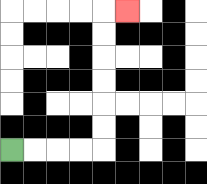{'start': '[0, 6]', 'end': '[5, 0]', 'path_directions': 'R,R,R,R,U,U,U,U,U,U,R', 'path_coordinates': '[[0, 6], [1, 6], [2, 6], [3, 6], [4, 6], [4, 5], [4, 4], [4, 3], [4, 2], [4, 1], [4, 0], [5, 0]]'}